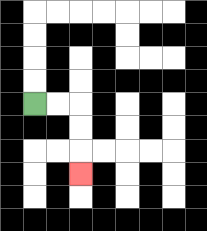{'start': '[1, 4]', 'end': '[3, 7]', 'path_directions': 'R,R,D,D,D', 'path_coordinates': '[[1, 4], [2, 4], [3, 4], [3, 5], [3, 6], [3, 7]]'}